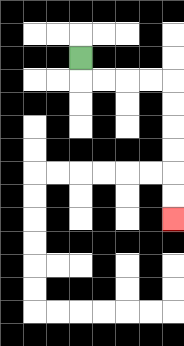{'start': '[3, 2]', 'end': '[7, 9]', 'path_directions': 'D,R,R,R,R,D,D,D,D,D,D', 'path_coordinates': '[[3, 2], [3, 3], [4, 3], [5, 3], [6, 3], [7, 3], [7, 4], [7, 5], [7, 6], [7, 7], [7, 8], [7, 9]]'}